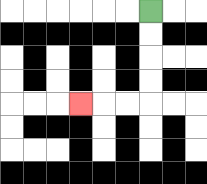{'start': '[6, 0]', 'end': '[3, 4]', 'path_directions': 'D,D,D,D,L,L,L', 'path_coordinates': '[[6, 0], [6, 1], [6, 2], [6, 3], [6, 4], [5, 4], [4, 4], [3, 4]]'}